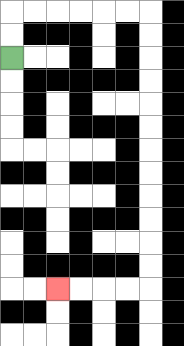{'start': '[0, 2]', 'end': '[2, 12]', 'path_directions': 'U,U,R,R,R,R,R,R,D,D,D,D,D,D,D,D,D,D,D,D,L,L,L,L', 'path_coordinates': '[[0, 2], [0, 1], [0, 0], [1, 0], [2, 0], [3, 0], [4, 0], [5, 0], [6, 0], [6, 1], [6, 2], [6, 3], [6, 4], [6, 5], [6, 6], [6, 7], [6, 8], [6, 9], [6, 10], [6, 11], [6, 12], [5, 12], [4, 12], [3, 12], [2, 12]]'}